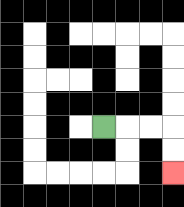{'start': '[4, 5]', 'end': '[7, 7]', 'path_directions': 'R,R,R,D,D', 'path_coordinates': '[[4, 5], [5, 5], [6, 5], [7, 5], [7, 6], [7, 7]]'}